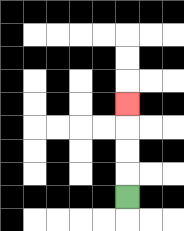{'start': '[5, 8]', 'end': '[5, 4]', 'path_directions': 'U,U,U,U', 'path_coordinates': '[[5, 8], [5, 7], [5, 6], [5, 5], [5, 4]]'}